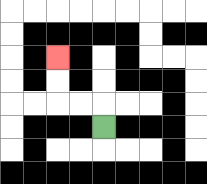{'start': '[4, 5]', 'end': '[2, 2]', 'path_directions': 'U,L,L,U,U', 'path_coordinates': '[[4, 5], [4, 4], [3, 4], [2, 4], [2, 3], [2, 2]]'}